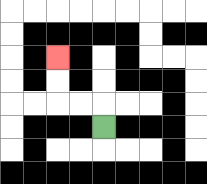{'start': '[4, 5]', 'end': '[2, 2]', 'path_directions': 'U,L,L,U,U', 'path_coordinates': '[[4, 5], [4, 4], [3, 4], [2, 4], [2, 3], [2, 2]]'}